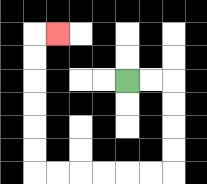{'start': '[5, 3]', 'end': '[2, 1]', 'path_directions': 'R,R,D,D,D,D,L,L,L,L,L,L,U,U,U,U,U,U,R', 'path_coordinates': '[[5, 3], [6, 3], [7, 3], [7, 4], [7, 5], [7, 6], [7, 7], [6, 7], [5, 7], [4, 7], [3, 7], [2, 7], [1, 7], [1, 6], [1, 5], [1, 4], [1, 3], [1, 2], [1, 1], [2, 1]]'}